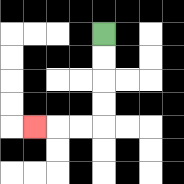{'start': '[4, 1]', 'end': '[1, 5]', 'path_directions': 'D,D,D,D,L,L,L', 'path_coordinates': '[[4, 1], [4, 2], [4, 3], [4, 4], [4, 5], [3, 5], [2, 5], [1, 5]]'}